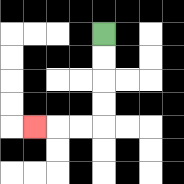{'start': '[4, 1]', 'end': '[1, 5]', 'path_directions': 'D,D,D,D,L,L,L', 'path_coordinates': '[[4, 1], [4, 2], [4, 3], [4, 4], [4, 5], [3, 5], [2, 5], [1, 5]]'}